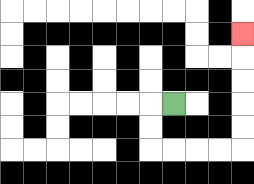{'start': '[7, 4]', 'end': '[10, 1]', 'path_directions': 'L,D,D,R,R,R,R,U,U,U,U,U', 'path_coordinates': '[[7, 4], [6, 4], [6, 5], [6, 6], [7, 6], [8, 6], [9, 6], [10, 6], [10, 5], [10, 4], [10, 3], [10, 2], [10, 1]]'}